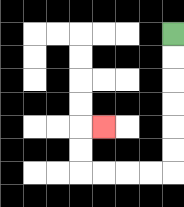{'start': '[7, 1]', 'end': '[4, 5]', 'path_directions': 'D,D,D,D,D,D,L,L,L,L,U,U,R', 'path_coordinates': '[[7, 1], [7, 2], [7, 3], [7, 4], [7, 5], [7, 6], [7, 7], [6, 7], [5, 7], [4, 7], [3, 7], [3, 6], [3, 5], [4, 5]]'}